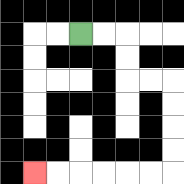{'start': '[3, 1]', 'end': '[1, 7]', 'path_directions': 'R,R,D,D,R,R,D,D,D,D,L,L,L,L,L,L', 'path_coordinates': '[[3, 1], [4, 1], [5, 1], [5, 2], [5, 3], [6, 3], [7, 3], [7, 4], [7, 5], [7, 6], [7, 7], [6, 7], [5, 7], [4, 7], [3, 7], [2, 7], [1, 7]]'}